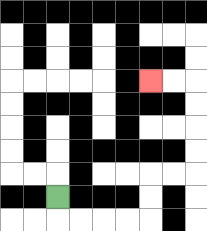{'start': '[2, 8]', 'end': '[6, 3]', 'path_directions': 'D,R,R,R,R,U,U,R,R,U,U,U,U,L,L', 'path_coordinates': '[[2, 8], [2, 9], [3, 9], [4, 9], [5, 9], [6, 9], [6, 8], [6, 7], [7, 7], [8, 7], [8, 6], [8, 5], [8, 4], [8, 3], [7, 3], [6, 3]]'}